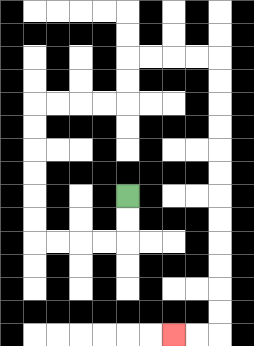{'start': '[5, 8]', 'end': '[7, 14]', 'path_directions': 'D,D,L,L,L,L,U,U,U,U,U,U,R,R,R,R,U,U,R,R,R,R,D,D,D,D,D,D,D,D,D,D,D,D,L,L', 'path_coordinates': '[[5, 8], [5, 9], [5, 10], [4, 10], [3, 10], [2, 10], [1, 10], [1, 9], [1, 8], [1, 7], [1, 6], [1, 5], [1, 4], [2, 4], [3, 4], [4, 4], [5, 4], [5, 3], [5, 2], [6, 2], [7, 2], [8, 2], [9, 2], [9, 3], [9, 4], [9, 5], [9, 6], [9, 7], [9, 8], [9, 9], [9, 10], [9, 11], [9, 12], [9, 13], [9, 14], [8, 14], [7, 14]]'}